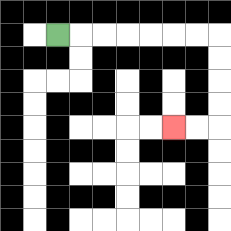{'start': '[2, 1]', 'end': '[7, 5]', 'path_directions': 'R,R,R,R,R,R,R,D,D,D,D,L,L', 'path_coordinates': '[[2, 1], [3, 1], [4, 1], [5, 1], [6, 1], [7, 1], [8, 1], [9, 1], [9, 2], [9, 3], [9, 4], [9, 5], [8, 5], [7, 5]]'}